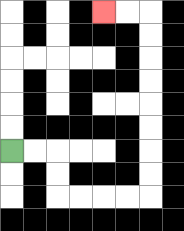{'start': '[0, 6]', 'end': '[4, 0]', 'path_directions': 'R,R,D,D,R,R,R,R,U,U,U,U,U,U,U,U,L,L', 'path_coordinates': '[[0, 6], [1, 6], [2, 6], [2, 7], [2, 8], [3, 8], [4, 8], [5, 8], [6, 8], [6, 7], [6, 6], [6, 5], [6, 4], [6, 3], [6, 2], [6, 1], [6, 0], [5, 0], [4, 0]]'}